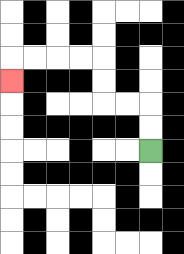{'start': '[6, 6]', 'end': '[0, 3]', 'path_directions': 'U,U,L,L,U,U,L,L,L,L,D', 'path_coordinates': '[[6, 6], [6, 5], [6, 4], [5, 4], [4, 4], [4, 3], [4, 2], [3, 2], [2, 2], [1, 2], [0, 2], [0, 3]]'}